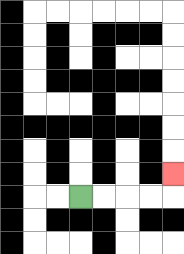{'start': '[3, 8]', 'end': '[7, 7]', 'path_directions': 'R,R,R,R,U', 'path_coordinates': '[[3, 8], [4, 8], [5, 8], [6, 8], [7, 8], [7, 7]]'}